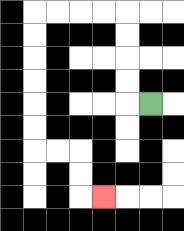{'start': '[6, 4]', 'end': '[4, 8]', 'path_directions': 'L,U,U,U,U,L,L,L,L,D,D,D,D,D,D,R,R,D,D,R', 'path_coordinates': '[[6, 4], [5, 4], [5, 3], [5, 2], [5, 1], [5, 0], [4, 0], [3, 0], [2, 0], [1, 0], [1, 1], [1, 2], [1, 3], [1, 4], [1, 5], [1, 6], [2, 6], [3, 6], [3, 7], [3, 8], [4, 8]]'}